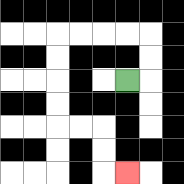{'start': '[5, 3]', 'end': '[5, 7]', 'path_directions': 'R,U,U,L,L,L,L,D,D,D,D,R,R,D,D,R', 'path_coordinates': '[[5, 3], [6, 3], [6, 2], [6, 1], [5, 1], [4, 1], [3, 1], [2, 1], [2, 2], [2, 3], [2, 4], [2, 5], [3, 5], [4, 5], [4, 6], [4, 7], [5, 7]]'}